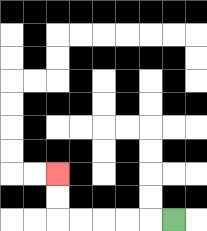{'start': '[7, 9]', 'end': '[2, 7]', 'path_directions': 'L,L,L,L,L,U,U', 'path_coordinates': '[[7, 9], [6, 9], [5, 9], [4, 9], [3, 9], [2, 9], [2, 8], [2, 7]]'}